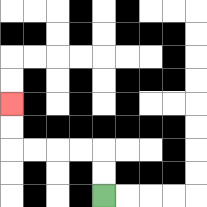{'start': '[4, 8]', 'end': '[0, 4]', 'path_directions': 'U,U,L,L,L,L,U,U', 'path_coordinates': '[[4, 8], [4, 7], [4, 6], [3, 6], [2, 6], [1, 6], [0, 6], [0, 5], [0, 4]]'}